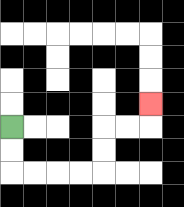{'start': '[0, 5]', 'end': '[6, 4]', 'path_directions': 'D,D,R,R,R,R,U,U,R,R,U', 'path_coordinates': '[[0, 5], [0, 6], [0, 7], [1, 7], [2, 7], [3, 7], [4, 7], [4, 6], [4, 5], [5, 5], [6, 5], [6, 4]]'}